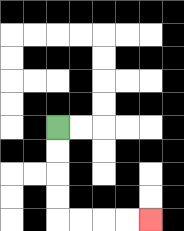{'start': '[2, 5]', 'end': '[6, 9]', 'path_directions': 'D,D,D,D,R,R,R,R', 'path_coordinates': '[[2, 5], [2, 6], [2, 7], [2, 8], [2, 9], [3, 9], [4, 9], [5, 9], [6, 9]]'}